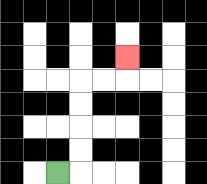{'start': '[2, 7]', 'end': '[5, 2]', 'path_directions': 'R,U,U,U,U,R,R,U', 'path_coordinates': '[[2, 7], [3, 7], [3, 6], [3, 5], [3, 4], [3, 3], [4, 3], [5, 3], [5, 2]]'}